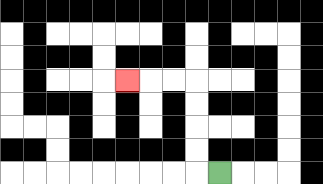{'start': '[9, 7]', 'end': '[5, 3]', 'path_directions': 'L,U,U,U,U,L,L,L', 'path_coordinates': '[[9, 7], [8, 7], [8, 6], [8, 5], [8, 4], [8, 3], [7, 3], [6, 3], [5, 3]]'}